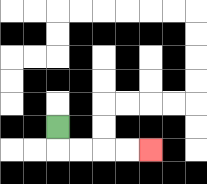{'start': '[2, 5]', 'end': '[6, 6]', 'path_directions': 'D,R,R,R,R', 'path_coordinates': '[[2, 5], [2, 6], [3, 6], [4, 6], [5, 6], [6, 6]]'}